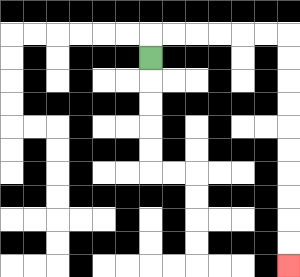{'start': '[6, 2]', 'end': '[12, 11]', 'path_directions': 'U,R,R,R,R,R,R,D,D,D,D,D,D,D,D,D,D', 'path_coordinates': '[[6, 2], [6, 1], [7, 1], [8, 1], [9, 1], [10, 1], [11, 1], [12, 1], [12, 2], [12, 3], [12, 4], [12, 5], [12, 6], [12, 7], [12, 8], [12, 9], [12, 10], [12, 11]]'}